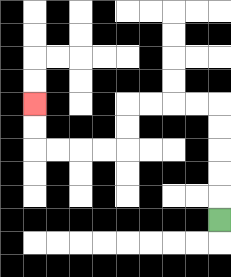{'start': '[9, 9]', 'end': '[1, 4]', 'path_directions': 'U,U,U,U,U,L,L,L,L,D,D,L,L,L,L,U,U', 'path_coordinates': '[[9, 9], [9, 8], [9, 7], [9, 6], [9, 5], [9, 4], [8, 4], [7, 4], [6, 4], [5, 4], [5, 5], [5, 6], [4, 6], [3, 6], [2, 6], [1, 6], [1, 5], [1, 4]]'}